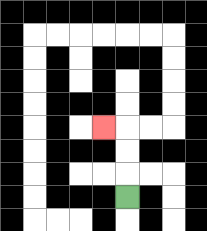{'start': '[5, 8]', 'end': '[4, 5]', 'path_directions': 'U,U,U,L', 'path_coordinates': '[[5, 8], [5, 7], [5, 6], [5, 5], [4, 5]]'}